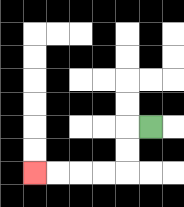{'start': '[6, 5]', 'end': '[1, 7]', 'path_directions': 'L,D,D,L,L,L,L', 'path_coordinates': '[[6, 5], [5, 5], [5, 6], [5, 7], [4, 7], [3, 7], [2, 7], [1, 7]]'}